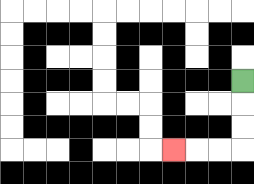{'start': '[10, 3]', 'end': '[7, 6]', 'path_directions': 'D,D,D,L,L,L', 'path_coordinates': '[[10, 3], [10, 4], [10, 5], [10, 6], [9, 6], [8, 6], [7, 6]]'}